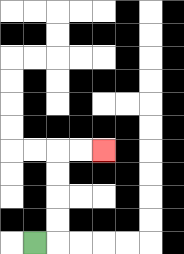{'start': '[1, 10]', 'end': '[4, 6]', 'path_directions': 'R,U,U,U,U,R,R', 'path_coordinates': '[[1, 10], [2, 10], [2, 9], [2, 8], [2, 7], [2, 6], [3, 6], [4, 6]]'}